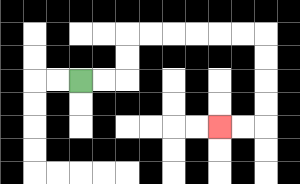{'start': '[3, 3]', 'end': '[9, 5]', 'path_directions': 'R,R,U,U,R,R,R,R,R,R,D,D,D,D,L,L', 'path_coordinates': '[[3, 3], [4, 3], [5, 3], [5, 2], [5, 1], [6, 1], [7, 1], [8, 1], [9, 1], [10, 1], [11, 1], [11, 2], [11, 3], [11, 4], [11, 5], [10, 5], [9, 5]]'}